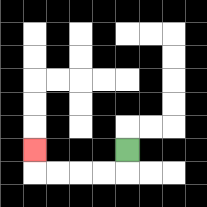{'start': '[5, 6]', 'end': '[1, 6]', 'path_directions': 'D,L,L,L,L,U', 'path_coordinates': '[[5, 6], [5, 7], [4, 7], [3, 7], [2, 7], [1, 7], [1, 6]]'}